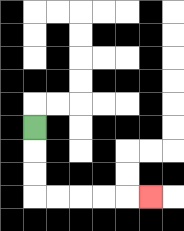{'start': '[1, 5]', 'end': '[6, 8]', 'path_directions': 'D,D,D,R,R,R,R,R', 'path_coordinates': '[[1, 5], [1, 6], [1, 7], [1, 8], [2, 8], [3, 8], [4, 8], [5, 8], [6, 8]]'}